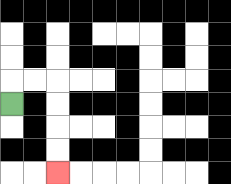{'start': '[0, 4]', 'end': '[2, 7]', 'path_directions': 'U,R,R,D,D,D,D', 'path_coordinates': '[[0, 4], [0, 3], [1, 3], [2, 3], [2, 4], [2, 5], [2, 6], [2, 7]]'}